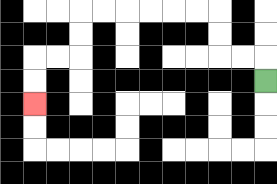{'start': '[11, 3]', 'end': '[1, 4]', 'path_directions': 'U,L,L,U,U,L,L,L,L,L,L,D,D,L,L,D,D', 'path_coordinates': '[[11, 3], [11, 2], [10, 2], [9, 2], [9, 1], [9, 0], [8, 0], [7, 0], [6, 0], [5, 0], [4, 0], [3, 0], [3, 1], [3, 2], [2, 2], [1, 2], [1, 3], [1, 4]]'}